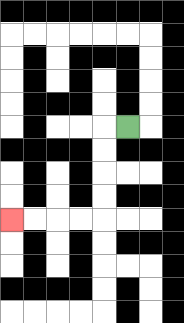{'start': '[5, 5]', 'end': '[0, 9]', 'path_directions': 'L,D,D,D,D,L,L,L,L', 'path_coordinates': '[[5, 5], [4, 5], [4, 6], [4, 7], [4, 8], [4, 9], [3, 9], [2, 9], [1, 9], [0, 9]]'}